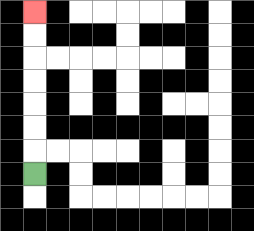{'start': '[1, 7]', 'end': '[1, 0]', 'path_directions': 'U,U,U,U,U,U,U', 'path_coordinates': '[[1, 7], [1, 6], [1, 5], [1, 4], [1, 3], [1, 2], [1, 1], [1, 0]]'}